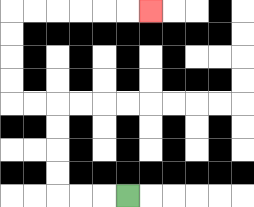{'start': '[5, 8]', 'end': '[6, 0]', 'path_directions': 'L,L,L,U,U,U,U,L,L,U,U,U,U,R,R,R,R,R,R', 'path_coordinates': '[[5, 8], [4, 8], [3, 8], [2, 8], [2, 7], [2, 6], [2, 5], [2, 4], [1, 4], [0, 4], [0, 3], [0, 2], [0, 1], [0, 0], [1, 0], [2, 0], [3, 0], [4, 0], [5, 0], [6, 0]]'}